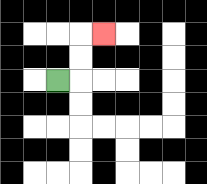{'start': '[2, 3]', 'end': '[4, 1]', 'path_directions': 'R,U,U,R', 'path_coordinates': '[[2, 3], [3, 3], [3, 2], [3, 1], [4, 1]]'}